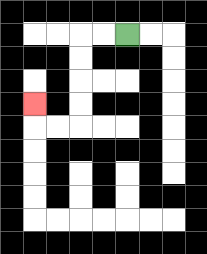{'start': '[5, 1]', 'end': '[1, 4]', 'path_directions': 'L,L,D,D,D,D,L,L,U', 'path_coordinates': '[[5, 1], [4, 1], [3, 1], [3, 2], [3, 3], [3, 4], [3, 5], [2, 5], [1, 5], [1, 4]]'}